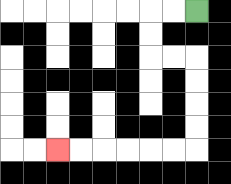{'start': '[8, 0]', 'end': '[2, 6]', 'path_directions': 'L,L,D,D,R,R,D,D,D,D,L,L,L,L,L,L', 'path_coordinates': '[[8, 0], [7, 0], [6, 0], [6, 1], [6, 2], [7, 2], [8, 2], [8, 3], [8, 4], [8, 5], [8, 6], [7, 6], [6, 6], [5, 6], [4, 6], [3, 6], [2, 6]]'}